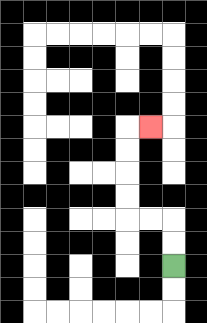{'start': '[7, 11]', 'end': '[6, 5]', 'path_directions': 'U,U,L,L,U,U,U,U,R', 'path_coordinates': '[[7, 11], [7, 10], [7, 9], [6, 9], [5, 9], [5, 8], [5, 7], [5, 6], [5, 5], [6, 5]]'}